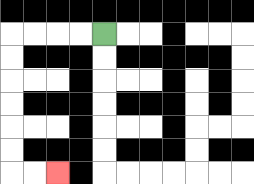{'start': '[4, 1]', 'end': '[2, 7]', 'path_directions': 'L,L,L,L,D,D,D,D,D,D,R,R', 'path_coordinates': '[[4, 1], [3, 1], [2, 1], [1, 1], [0, 1], [0, 2], [0, 3], [0, 4], [0, 5], [0, 6], [0, 7], [1, 7], [2, 7]]'}